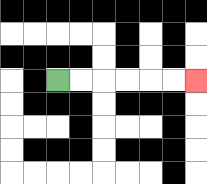{'start': '[2, 3]', 'end': '[8, 3]', 'path_directions': 'R,R,R,R,R,R', 'path_coordinates': '[[2, 3], [3, 3], [4, 3], [5, 3], [6, 3], [7, 3], [8, 3]]'}